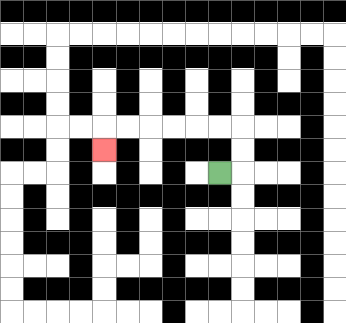{'start': '[9, 7]', 'end': '[4, 6]', 'path_directions': 'R,U,U,L,L,L,L,L,L,D', 'path_coordinates': '[[9, 7], [10, 7], [10, 6], [10, 5], [9, 5], [8, 5], [7, 5], [6, 5], [5, 5], [4, 5], [4, 6]]'}